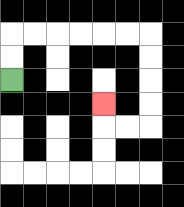{'start': '[0, 3]', 'end': '[4, 4]', 'path_directions': 'U,U,R,R,R,R,R,R,D,D,D,D,L,L,U', 'path_coordinates': '[[0, 3], [0, 2], [0, 1], [1, 1], [2, 1], [3, 1], [4, 1], [5, 1], [6, 1], [6, 2], [6, 3], [6, 4], [6, 5], [5, 5], [4, 5], [4, 4]]'}